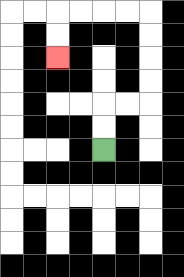{'start': '[4, 6]', 'end': '[2, 2]', 'path_directions': 'U,U,R,R,U,U,U,U,L,L,L,L,D,D', 'path_coordinates': '[[4, 6], [4, 5], [4, 4], [5, 4], [6, 4], [6, 3], [6, 2], [6, 1], [6, 0], [5, 0], [4, 0], [3, 0], [2, 0], [2, 1], [2, 2]]'}